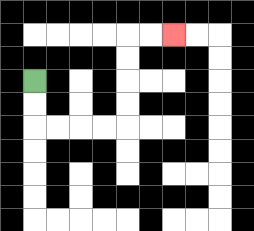{'start': '[1, 3]', 'end': '[7, 1]', 'path_directions': 'D,D,R,R,R,R,U,U,U,U,R,R', 'path_coordinates': '[[1, 3], [1, 4], [1, 5], [2, 5], [3, 5], [4, 5], [5, 5], [5, 4], [5, 3], [5, 2], [5, 1], [6, 1], [7, 1]]'}